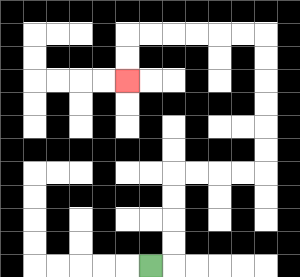{'start': '[6, 11]', 'end': '[5, 3]', 'path_directions': 'R,U,U,U,U,R,R,R,R,U,U,U,U,U,U,L,L,L,L,L,L,D,D', 'path_coordinates': '[[6, 11], [7, 11], [7, 10], [7, 9], [7, 8], [7, 7], [8, 7], [9, 7], [10, 7], [11, 7], [11, 6], [11, 5], [11, 4], [11, 3], [11, 2], [11, 1], [10, 1], [9, 1], [8, 1], [7, 1], [6, 1], [5, 1], [5, 2], [5, 3]]'}